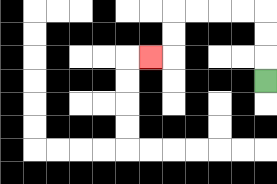{'start': '[11, 3]', 'end': '[6, 2]', 'path_directions': 'U,U,U,L,L,L,L,D,D,L', 'path_coordinates': '[[11, 3], [11, 2], [11, 1], [11, 0], [10, 0], [9, 0], [8, 0], [7, 0], [7, 1], [7, 2], [6, 2]]'}